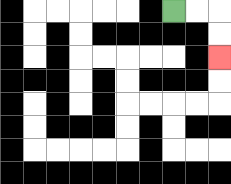{'start': '[7, 0]', 'end': '[9, 2]', 'path_directions': 'R,R,D,D', 'path_coordinates': '[[7, 0], [8, 0], [9, 0], [9, 1], [9, 2]]'}